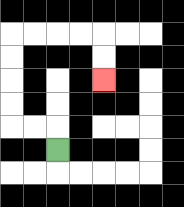{'start': '[2, 6]', 'end': '[4, 3]', 'path_directions': 'U,L,L,U,U,U,U,R,R,R,R,D,D', 'path_coordinates': '[[2, 6], [2, 5], [1, 5], [0, 5], [0, 4], [0, 3], [0, 2], [0, 1], [1, 1], [2, 1], [3, 1], [4, 1], [4, 2], [4, 3]]'}